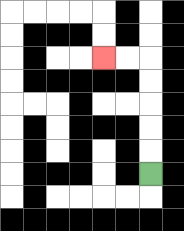{'start': '[6, 7]', 'end': '[4, 2]', 'path_directions': 'U,U,U,U,U,L,L', 'path_coordinates': '[[6, 7], [6, 6], [6, 5], [6, 4], [6, 3], [6, 2], [5, 2], [4, 2]]'}